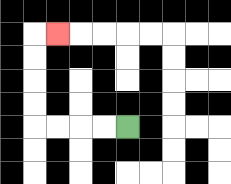{'start': '[5, 5]', 'end': '[2, 1]', 'path_directions': 'L,L,L,L,U,U,U,U,R', 'path_coordinates': '[[5, 5], [4, 5], [3, 5], [2, 5], [1, 5], [1, 4], [1, 3], [1, 2], [1, 1], [2, 1]]'}